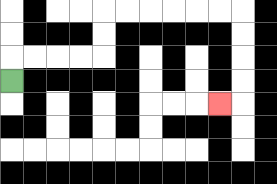{'start': '[0, 3]', 'end': '[9, 4]', 'path_directions': 'U,R,R,R,R,U,U,R,R,R,R,R,R,D,D,D,D,L', 'path_coordinates': '[[0, 3], [0, 2], [1, 2], [2, 2], [3, 2], [4, 2], [4, 1], [4, 0], [5, 0], [6, 0], [7, 0], [8, 0], [9, 0], [10, 0], [10, 1], [10, 2], [10, 3], [10, 4], [9, 4]]'}